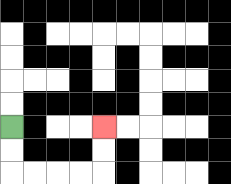{'start': '[0, 5]', 'end': '[4, 5]', 'path_directions': 'D,D,R,R,R,R,U,U', 'path_coordinates': '[[0, 5], [0, 6], [0, 7], [1, 7], [2, 7], [3, 7], [4, 7], [4, 6], [4, 5]]'}